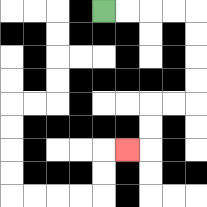{'start': '[4, 0]', 'end': '[5, 6]', 'path_directions': 'R,R,R,R,D,D,D,D,L,L,D,D,L', 'path_coordinates': '[[4, 0], [5, 0], [6, 0], [7, 0], [8, 0], [8, 1], [8, 2], [8, 3], [8, 4], [7, 4], [6, 4], [6, 5], [6, 6], [5, 6]]'}